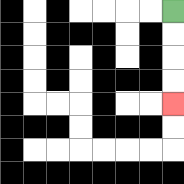{'start': '[7, 0]', 'end': '[7, 4]', 'path_directions': 'D,D,D,D', 'path_coordinates': '[[7, 0], [7, 1], [7, 2], [7, 3], [7, 4]]'}